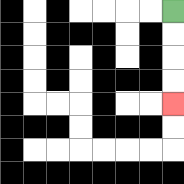{'start': '[7, 0]', 'end': '[7, 4]', 'path_directions': 'D,D,D,D', 'path_coordinates': '[[7, 0], [7, 1], [7, 2], [7, 3], [7, 4]]'}